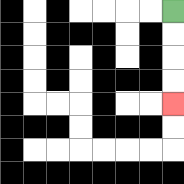{'start': '[7, 0]', 'end': '[7, 4]', 'path_directions': 'D,D,D,D', 'path_coordinates': '[[7, 0], [7, 1], [7, 2], [7, 3], [7, 4]]'}